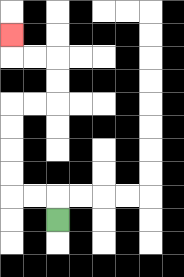{'start': '[2, 9]', 'end': '[0, 1]', 'path_directions': 'U,L,L,U,U,U,U,R,R,U,U,L,L,U', 'path_coordinates': '[[2, 9], [2, 8], [1, 8], [0, 8], [0, 7], [0, 6], [0, 5], [0, 4], [1, 4], [2, 4], [2, 3], [2, 2], [1, 2], [0, 2], [0, 1]]'}